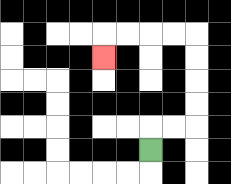{'start': '[6, 6]', 'end': '[4, 2]', 'path_directions': 'U,R,R,U,U,U,U,L,L,L,L,D', 'path_coordinates': '[[6, 6], [6, 5], [7, 5], [8, 5], [8, 4], [8, 3], [8, 2], [8, 1], [7, 1], [6, 1], [5, 1], [4, 1], [4, 2]]'}